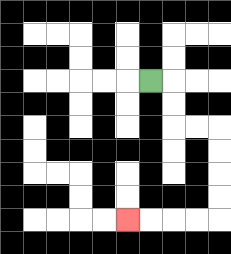{'start': '[6, 3]', 'end': '[5, 9]', 'path_directions': 'R,D,D,R,R,D,D,D,D,L,L,L,L', 'path_coordinates': '[[6, 3], [7, 3], [7, 4], [7, 5], [8, 5], [9, 5], [9, 6], [9, 7], [9, 8], [9, 9], [8, 9], [7, 9], [6, 9], [5, 9]]'}